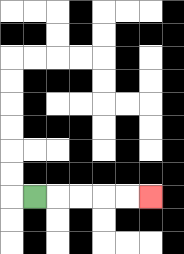{'start': '[1, 8]', 'end': '[6, 8]', 'path_directions': 'R,R,R,R,R', 'path_coordinates': '[[1, 8], [2, 8], [3, 8], [4, 8], [5, 8], [6, 8]]'}